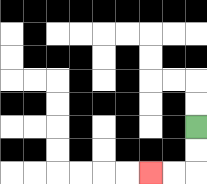{'start': '[8, 5]', 'end': '[6, 7]', 'path_directions': 'D,D,L,L', 'path_coordinates': '[[8, 5], [8, 6], [8, 7], [7, 7], [6, 7]]'}